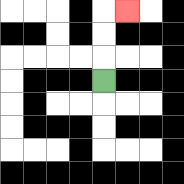{'start': '[4, 3]', 'end': '[5, 0]', 'path_directions': 'U,U,U,R', 'path_coordinates': '[[4, 3], [4, 2], [4, 1], [4, 0], [5, 0]]'}